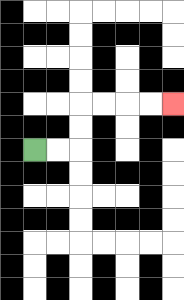{'start': '[1, 6]', 'end': '[7, 4]', 'path_directions': 'R,R,U,U,R,R,R,R', 'path_coordinates': '[[1, 6], [2, 6], [3, 6], [3, 5], [3, 4], [4, 4], [5, 4], [6, 4], [7, 4]]'}